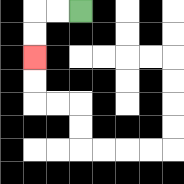{'start': '[3, 0]', 'end': '[1, 2]', 'path_directions': 'L,L,D,D', 'path_coordinates': '[[3, 0], [2, 0], [1, 0], [1, 1], [1, 2]]'}